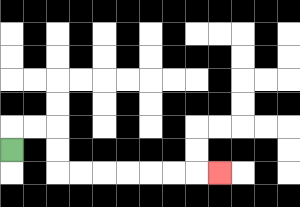{'start': '[0, 6]', 'end': '[9, 7]', 'path_directions': 'U,R,R,D,D,R,R,R,R,R,R,R', 'path_coordinates': '[[0, 6], [0, 5], [1, 5], [2, 5], [2, 6], [2, 7], [3, 7], [4, 7], [5, 7], [6, 7], [7, 7], [8, 7], [9, 7]]'}